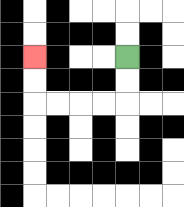{'start': '[5, 2]', 'end': '[1, 2]', 'path_directions': 'D,D,L,L,L,L,U,U', 'path_coordinates': '[[5, 2], [5, 3], [5, 4], [4, 4], [3, 4], [2, 4], [1, 4], [1, 3], [1, 2]]'}